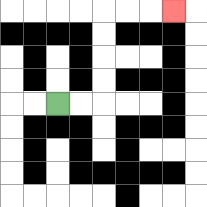{'start': '[2, 4]', 'end': '[7, 0]', 'path_directions': 'R,R,U,U,U,U,R,R,R', 'path_coordinates': '[[2, 4], [3, 4], [4, 4], [4, 3], [4, 2], [4, 1], [4, 0], [5, 0], [6, 0], [7, 0]]'}